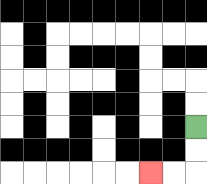{'start': '[8, 5]', 'end': '[6, 7]', 'path_directions': 'D,D,L,L', 'path_coordinates': '[[8, 5], [8, 6], [8, 7], [7, 7], [6, 7]]'}